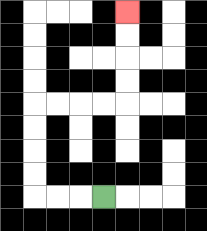{'start': '[4, 8]', 'end': '[5, 0]', 'path_directions': 'L,L,L,U,U,U,U,R,R,R,R,U,U,U,U', 'path_coordinates': '[[4, 8], [3, 8], [2, 8], [1, 8], [1, 7], [1, 6], [1, 5], [1, 4], [2, 4], [3, 4], [4, 4], [5, 4], [5, 3], [5, 2], [5, 1], [5, 0]]'}